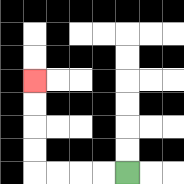{'start': '[5, 7]', 'end': '[1, 3]', 'path_directions': 'L,L,L,L,U,U,U,U', 'path_coordinates': '[[5, 7], [4, 7], [3, 7], [2, 7], [1, 7], [1, 6], [1, 5], [1, 4], [1, 3]]'}